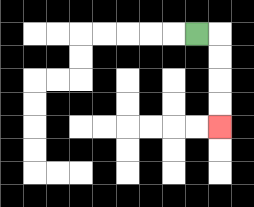{'start': '[8, 1]', 'end': '[9, 5]', 'path_directions': 'R,D,D,D,D', 'path_coordinates': '[[8, 1], [9, 1], [9, 2], [9, 3], [9, 4], [9, 5]]'}